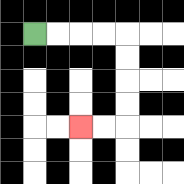{'start': '[1, 1]', 'end': '[3, 5]', 'path_directions': 'R,R,R,R,D,D,D,D,L,L', 'path_coordinates': '[[1, 1], [2, 1], [3, 1], [4, 1], [5, 1], [5, 2], [5, 3], [5, 4], [5, 5], [4, 5], [3, 5]]'}